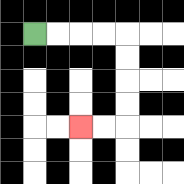{'start': '[1, 1]', 'end': '[3, 5]', 'path_directions': 'R,R,R,R,D,D,D,D,L,L', 'path_coordinates': '[[1, 1], [2, 1], [3, 1], [4, 1], [5, 1], [5, 2], [5, 3], [5, 4], [5, 5], [4, 5], [3, 5]]'}